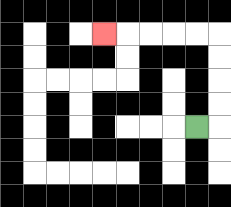{'start': '[8, 5]', 'end': '[4, 1]', 'path_directions': 'R,U,U,U,U,L,L,L,L,L', 'path_coordinates': '[[8, 5], [9, 5], [9, 4], [9, 3], [9, 2], [9, 1], [8, 1], [7, 1], [6, 1], [5, 1], [4, 1]]'}